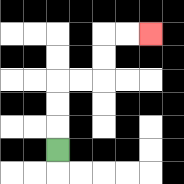{'start': '[2, 6]', 'end': '[6, 1]', 'path_directions': 'U,U,U,R,R,U,U,R,R', 'path_coordinates': '[[2, 6], [2, 5], [2, 4], [2, 3], [3, 3], [4, 3], [4, 2], [4, 1], [5, 1], [6, 1]]'}